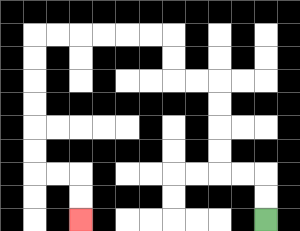{'start': '[11, 9]', 'end': '[3, 9]', 'path_directions': 'U,U,L,L,U,U,U,U,L,L,U,U,L,L,L,L,L,L,D,D,D,D,D,D,R,R,D,D', 'path_coordinates': '[[11, 9], [11, 8], [11, 7], [10, 7], [9, 7], [9, 6], [9, 5], [9, 4], [9, 3], [8, 3], [7, 3], [7, 2], [7, 1], [6, 1], [5, 1], [4, 1], [3, 1], [2, 1], [1, 1], [1, 2], [1, 3], [1, 4], [1, 5], [1, 6], [1, 7], [2, 7], [3, 7], [3, 8], [3, 9]]'}